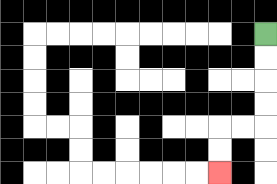{'start': '[11, 1]', 'end': '[9, 7]', 'path_directions': 'D,D,D,D,L,L,D,D', 'path_coordinates': '[[11, 1], [11, 2], [11, 3], [11, 4], [11, 5], [10, 5], [9, 5], [9, 6], [9, 7]]'}